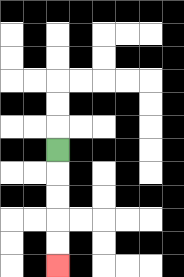{'start': '[2, 6]', 'end': '[2, 11]', 'path_directions': 'D,D,D,D,D', 'path_coordinates': '[[2, 6], [2, 7], [2, 8], [2, 9], [2, 10], [2, 11]]'}